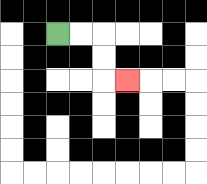{'start': '[2, 1]', 'end': '[5, 3]', 'path_directions': 'R,R,D,D,R', 'path_coordinates': '[[2, 1], [3, 1], [4, 1], [4, 2], [4, 3], [5, 3]]'}